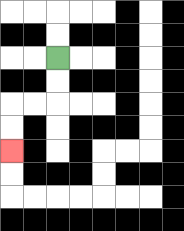{'start': '[2, 2]', 'end': '[0, 6]', 'path_directions': 'D,D,L,L,D,D', 'path_coordinates': '[[2, 2], [2, 3], [2, 4], [1, 4], [0, 4], [0, 5], [0, 6]]'}